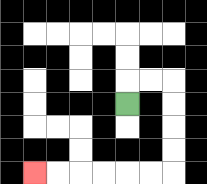{'start': '[5, 4]', 'end': '[1, 7]', 'path_directions': 'U,R,R,D,D,D,D,L,L,L,L,L,L', 'path_coordinates': '[[5, 4], [5, 3], [6, 3], [7, 3], [7, 4], [7, 5], [7, 6], [7, 7], [6, 7], [5, 7], [4, 7], [3, 7], [2, 7], [1, 7]]'}